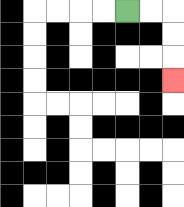{'start': '[5, 0]', 'end': '[7, 3]', 'path_directions': 'R,R,D,D,D', 'path_coordinates': '[[5, 0], [6, 0], [7, 0], [7, 1], [7, 2], [7, 3]]'}